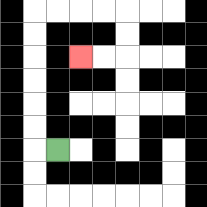{'start': '[2, 6]', 'end': '[3, 2]', 'path_directions': 'L,U,U,U,U,U,U,R,R,R,R,D,D,L,L', 'path_coordinates': '[[2, 6], [1, 6], [1, 5], [1, 4], [1, 3], [1, 2], [1, 1], [1, 0], [2, 0], [3, 0], [4, 0], [5, 0], [5, 1], [5, 2], [4, 2], [3, 2]]'}